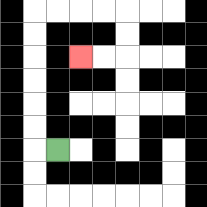{'start': '[2, 6]', 'end': '[3, 2]', 'path_directions': 'L,U,U,U,U,U,U,R,R,R,R,D,D,L,L', 'path_coordinates': '[[2, 6], [1, 6], [1, 5], [1, 4], [1, 3], [1, 2], [1, 1], [1, 0], [2, 0], [3, 0], [4, 0], [5, 0], [5, 1], [5, 2], [4, 2], [3, 2]]'}